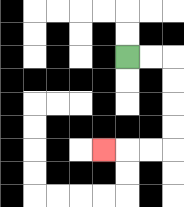{'start': '[5, 2]', 'end': '[4, 6]', 'path_directions': 'R,R,D,D,D,D,L,L,L', 'path_coordinates': '[[5, 2], [6, 2], [7, 2], [7, 3], [7, 4], [7, 5], [7, 6], [6, 6], [5, 6], [4, 6]]'}